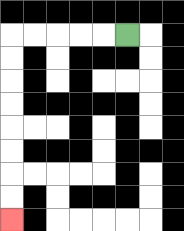{'start': '[5, 1]', 'end': '[0, 9]', 'path_directions': 'L,L,L,L,L,D,D,D,D,D,D,D,D', 'path_coordinates': '[[5, 1], [4, 1], [3, 1], [2, 1], [1, 1], [0, 1], [0, 2], [0, 3], [0, 4], [0, 5], [0, 6], [0, 7], [0, 8], [0, 9]]'}